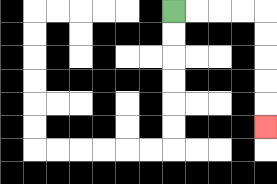{'start': '[7, 0]', 'end': '[11, 5]', 'path_directions': 'R,R,R,R,D,D,D,D,D', 'path_coordinates': '[[7, 0], [8, 0], [9, 0], [10, 0], [11, 0], [11, 1], [11, 2], [11, 3], [11, 4], [11, 5]]'}